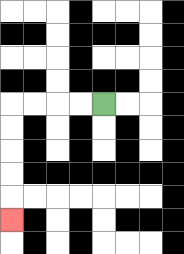{'start': '[4, 4]', 'end': '[0, 9]', 'path_directions': 'L,L,L,L,D,D,D,D,D', 'path_coordinates': '[[4, 4], [3, 4], [2, 4], [1, 4], [0, 4], [0, 5], [0, 6], [0, 7], [0, 8], [0, 9]]'}